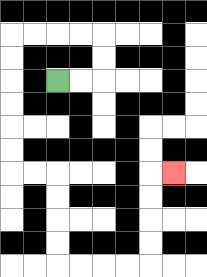{'start': '[2, 3]', 'end': '[7, 7]', 'path_directions': 'R,R,U,U,L,L,L,L,D,D,D,D,D,D,R,R,D,D,D,D,R,R,R,R,U,U,U,U,R', 'path_coordinates': '[[2, 3], [3, 3], [4, 3], [4, 2], [4, 1], [3, 1], [2, 1], [1, 1], [0, 1], [0, 2], [0, 3], [0, 4], [0, 5], [0, 6], [0, 7], [1, 7], [2, 7], [2, 8], [2, 9], [2, 10], [2, 11], [3, 11], [4, 11], [5, 11], [6, 11], [6, 10], [6, 9], [6, 8], [6, 7], [7, 7]]'}